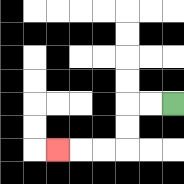{'start': '[7, 4]', 'end': '[2, 6]', 'path_directions': 'L,L,D,D,L,L,L', 'path_coordinates': '[[7, 4], [6, 4], [5, 4], [5, 5], [5, 6], [4, 6], [3, 6], [2, 6]]'}